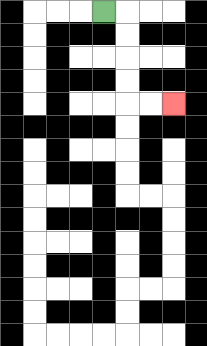{'start': '[4, 0]', 'end': '[7, 4]', 'path_directions': 'R,D,D,D,D,R,R', 'path_coordinates': '[[4, 0], [5, 0], [5, 1], [5, 2], [5, 3], [5, 4], [6, 4], [7, 4]]'}